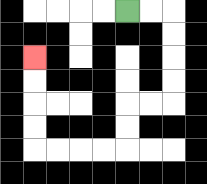{'start': '[5, 0]', 'end': '[1, 2]', 'path_directions': 'R,R,D,D,D,D,L,L,D,D,L,L,L,L,U,U,U,U', 'path_coordinates': '[[5, 0], [6, 0], [7, 0], [7, 1], [7, 2], [7, 3], [7, 4], [6, 4], [5, 4], [5, 5], [5, 6], [4, 6], [3, 6], [2, 6], [1, 6], [1, 5], [1, 4], [1, 3], [1, 2]]'}